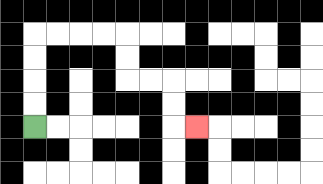{'start': '[1, 5]', 'end': '[8, 5]', 'path_directions': 'U,U,U,U,R,R,R,R,D,D,R,R,D,D,R', 'path_coordinates': '[[1, 5], [1, 4], [1, 3], [1, 2], [1, 1], [2, 1], [3, 1], [4, 1], [5, 1], [5, 2], [5, 3], [6, 3], [7, 3], [7, 4], [7, 5], [8, 5]]'}